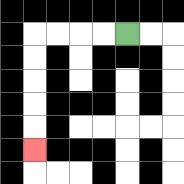{'start': '[5, 1]', 'end': '[1, 6]', 'path_directions': 'L,L,L,L,D,D,D,D,D', 'path_coordinates': '[[5, 1], [4, 1], [3, 1], [2, 1], [1, 1], [1, 2], [1, 3], [1, 4], [1, 5], [1, 6]]'}